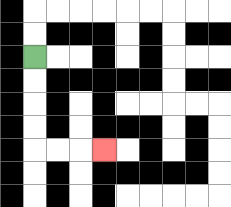{'start': '[1, 2]', 'end': '[4, 6]', 'path_directions': 'D,D,D,D,R,R,R', 'path_coordinates': '[[1, 2], [1, 3], [1, 4], [1, 5], [1, 6], [2, 6], [3, 6], [4, 6]]'}